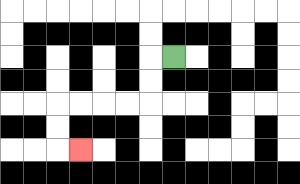{'start': '[7, 2]', 'end': '[3, 6]', 'path_directions': 'L,D,D,L,L,L,L,D,D,R', 'path_coordinates': '[[7, 2], [6, 2], [6, 3], [6, 4], [5, 4], [4, 4], [3, 4], [2, 4], [2, 5], [2, 6], [3, 6]]'}